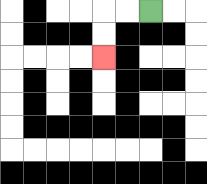{'start': '[6, 0]', 'end': '[4, 2]', 'path_directions': 'L,L,D,D', 'path_coordinates': '[[6, 0], [5, 0], [4, 0], [4, 1], [4, 2]]'}